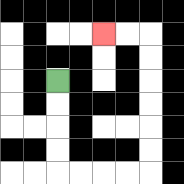{'start': '[2, 3]', 'end': '[4, 1]', 'path_directions': 'D,D,D,D,R,R,R,R,U,U,U,U,U,U,L,L', 'path_coordinates': '[[2, 3], [2, 4], [2, 5], [2, 6], [2, 7], [3, 7], [4, 7], [5, 7], [6, 7], [6, 6], [6, 5], [6, 4], [6, 3], [6, 2], [6, 1], [5, 1], [4, 1]]'}